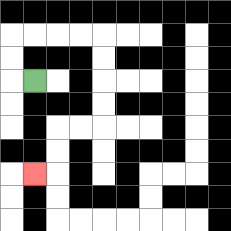{'start': '[1, 3]', 'end': '[1, 7]', 'path_directions': 'L,U,U,R,R,R,R,D,D,D,D,L,L,D,D,L', 'path_coordinates': '[[1, 3], [0, 3], [0, 2], [0, 1], [1, 1], [2, 1], [3, 1], [4, 1], [4, 2], [4, 3], [4, 4], [4, 5], [3, 5], [2, 5], [2, 6], [2, 7], [1, 7]]'}